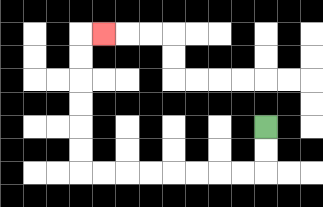{'start': '[11, 5]', 'end': '[4, 1]', 'path_directions': 'D,D,L,L,L,L,L,L,L,L,U,U,U,U,U,U,R', 'path_coordinates': '[[11, 5], [11, 6], [11, 7], [10, 7], [9, 7], [8, 7], [7, 7], [6, 7], [5, 7], [4, 7], [3, 7], [3, 6], [3, 5], [3, 4], [3, 3], [3, 2], [3, 1], [4, 1]]'}